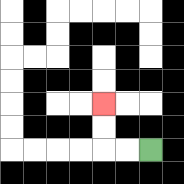{'start': '[6, 6]', 'end': '[4, 4]', 'path_directions': 'L,L,U,U', 'path_coordinates': '[[6, 6], [5, 6], [4, 6], [4, 5], [4, 4]]'}